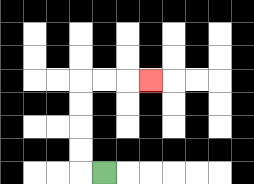{'start': '[4, 7]', 'end': '[6, 3]', 'path_directions': 'L,U,U,U,U,R,R,R', 'path_coordinates': '[[4, 7], [3, 7], [3, 6], [3, 5], [3, 4], [3, 3], [4, 3], [5, 3], [6, 3]]'}